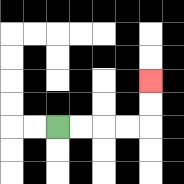{'start': '[2, 5]', 'end': '[6, 3]', 'path_directions': 'R,R,R,R,U,U', 'path_coordinates': '[[2, 5], [3, 5], [4, 5], [5, 5], [6, 5], [6, 4], [6, 3]]'}